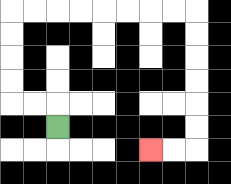{'start': '[2, 5]', 'end': '[6, 6]', 'path_directions': 'U,L,L,U,U,U,U,R,R,R,R,R,R,R,R,D,D,D,D,D,D,L,L', 'path_coordinates': '[[2, 5], [2, 4], [1, 4], [0, 4], [0, 3], [0, 2], [0, 1], [0, 0], [1, 0], [2, 0], [3, 0], [4, 0], [5, 0], [6, 0], [7, 0], [8, 0], [8, 1], [8, 2], [8, 3], [8, 4], [8, 5], [8, 6], [7, 6], [6, 6]]'}